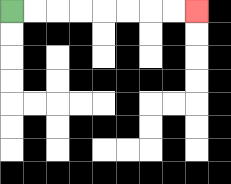{'start': '[0, 0]', 'end': '[8, 0]', 'path_directions': 'R,R,R,R,R,R,R,R', 'path_coordinates': '[[0, 0], [1, 0], [2, 0], [3, 0], [4, 0], [5, 0], [6, 0], [7, 0], [8, 0]]'}